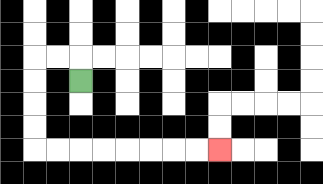{'start': '[3, 3]', 'end': '[9, 6]', 'path_directions': 'U,L,L,D,D,D,D,R,R,R,R,R,R,R,R', 'path_coordinates': '[[3, 3], [3, 2], [2, 2], [1, 2], [1, 3], [1, 4], [1, 5], [1, 6], [2, 6], [3, 6], [4, 6], [5, 6], [6, 6], [7, 6], [8, 6], [9, 6]]'}